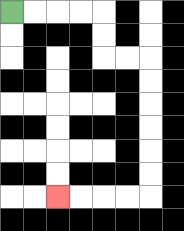{'start': '[0, 0]', 'end': '[2, 8]', 'path_directions': 'R,R,R,R,D,D,R,R,D,D,D,D,D,D,L,L,L,L', 'path_coordinates': '[[0, 0], [1, 0], [2, 0], [3, 0], [4, 0], [4, 1], [4, 2], [5, 2], [6, 2], [6, 3], [6, 4], [6, 5], [6, 6], [6, 7], [6, 8], [5, 8], [4, 8], [3, 8], [2, 8]]'}